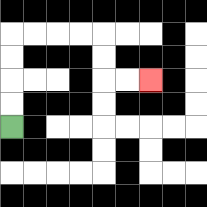{'start': '[0, 5]', 'end': '[6, 3]', 'path_directions': 'U,U,U,U,R,R,R,R,D,D,R,R', 'path_coordinates': '[[0, 5], [0, 4], [0, 3], [0, 2], [0, 1], [1, 1], [2, 1], [3, 1], [4, 1], [4, 2], [4, 3], [5, 3], [6, 3]]'}